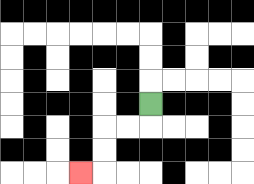{'start': '[6, 4]', 'end': '[3, 7]', 'path_directions': 'D,L,L,D,D,L', 'path_coordinates': '[[6, 4], [6, 5], [5, 5], [4, 5], [4, 6], [4, 7], [3, 7]]'}